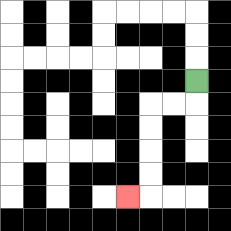{'start': '[8, 3]', 'end': '[5, 8]', 'path_directions': 'D,L,L,D,D,D,D,L', 'path_coordinates': '[[8, 3], [8, 4], [7, 4], [6, 4], [6, 5], [6, 6], [6, 7], [6, 8], [5, 8]]'}